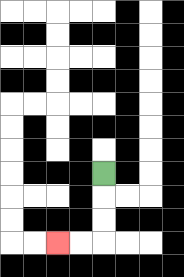{'start': '[4, 7]', 'end': '[2, 10]', 'path_directions': 'D,D,D,L,L', 'path_coordinates': '[[4, 7], [4, 8], [4, 9], [4, 10], [3, 10], [2, 10]]'}